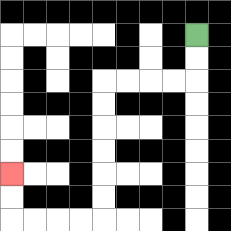{'start': '[8, 1]', 'end': '[0, 7]', 'path_directions': 'D,D,L,L,L,L,D,D,D,D,D,D,L,L,L,L,U,U', 'path_coordinates': '[[8, 1], [8, 2], [8, 3], [7, 3], [6, 3], [5, 3], [4, 3], [4, 4], [4, 5], [4, 6], [4, 7], [4, 8], [4, 9], [3, 9], [2, 9], [1, 9], [0, 9], [0, 8], [0, 7]]'}